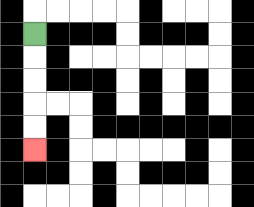{'start': '[1, 1]', 'end': '[1, 6]', 'path_directions': 'D,D,D,D,D', 'path_coordinates': '[[1, 1], [1, 2], [1, 3], [1, 4], [1, 5], [1, 6]]'}